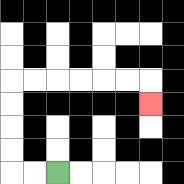{'start': '[2, 7]', 'end': '[6, 4]', 'path_directions': 'L,L,U,U,U,U,R,R,R,R,R,R,D', 'path_coordinates': '[[2, 7], [1, 7], [0, 7], [0, 6], [0, 5], [0, 4], [0, 3], [1, 3], [2, 3], [3, 3], [4, 3], [5, 3], [6, 3], [6, 4]]'}